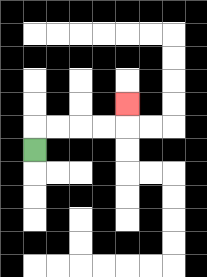{'start': '[1, 6]', 'end': '[5, 4]', 'path_directions': 'U,R,R,R,R,U', 'path_coordinates': '[[1, 6], [1, 5], [2, 5], [3, 5], [4, 5], [5, 5], [5, 4]]'}